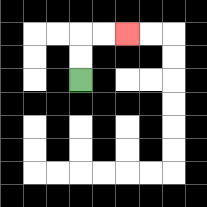{'start': '[3, 3]', 'end': '[5, 1]', 'path_directions': 'U,U,R,R', 'path_coordinates': '[[3, 3], [3, 2], [3, 1], [4, 1], [5, 1]]'}